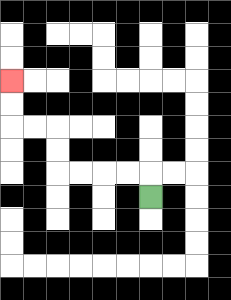{'start': '[6, 8]', 'end': '[0, 3]', 'path_directions': 'U,L,L,L,L,U,U,L,L,U,U', 'path_coordinates': '[[6, 8], [6, 7], [5, 7], [4, 7], [3, 7], [2, 7], [2, 6], [2, 5], [1, 5], [0, 5], [0, 4], [0, 3]]'}